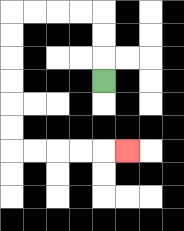{'start': '[4, 3]', 'end': '[5, 6]', 'path_directions': 'U,U,U,L,L,L,L,D,D,D,D,D,D,R,R,R,R,R', 'path_coordinates': '[[4, 3], [4, 2], [4, 1], [4, 0], [3, 0], [2, 0], [1, 0], [0, 0], [0, 1], [0, 2], [0, 3], [0, 4], [0, 5], [0, 6], [1, 6], [2, 6], [3, 6], [4, 6], [5, 6]]'}